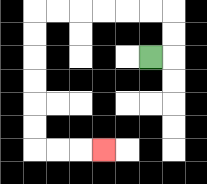{'start': '[6, 2]', 'end': '[4, 6]', 'path_directions': 'R,U,U,L,L,L,L,L,L,D,D,D,D,D,D,R,R,R', 'path_coordinates': '[[6, 2], [7, 2], [7, 1], [7, 0], [6, 0], [5, 0], [4, 0], [3, 0], [2, 0], [1, 0], [1, 1], [1, 2], [1, 3], [1, 4], [1, 5], [1, 6], [2, 6], [3, 6], [4, 6]]'}